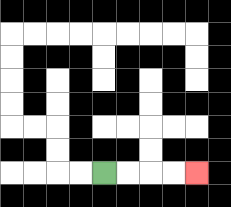{'start': '[4, 7]', 'end': '[8, 7]', 'path_directions': 'R,R,R,R', 'path_coordinates': '[[4, 7], [5, 7], [6, 7], [7, 7], [8, 7]]'}